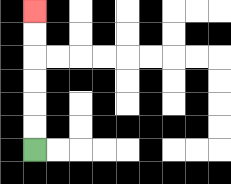{'start': '[1, 6]', 'end': '[1, 0]', 'path_directions': 'U,U,U,U,U,U', 'path_coordinates': '[[1, 6], [1, 5], [1, 4], [1, 3], [1, 2], [1, 1], [1, 0]]'}